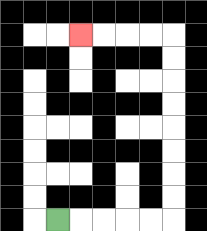{'start': '[2, 9]', 'end': '[3, 1]', 'path_directions': 'R,R,R,R,R,U,U,U,U,U,U,U,U,L,L,L,L', 'path_coordinates': '[[2, 9], [3, 9], [4, 9], [5, 9], [6, 9], [7, 9], [7, 8], [7, 7], [7, 6], [7, 5], [7, 4], [7, 3], [7, 2], [7, 1], [6, 1], [5, 1], [4, 1], [3, 1]]'}